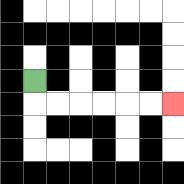{'start': '[1, 3]', 'end': '[7, 4]', 'path_directions': 'D,R,R,R,R,R,R', 'path_coordinates': '[[1, 3], [1, 4], [2, 4], [3, 4], [4, 4], [5, 4], [6, 4], [7, 4]]'}